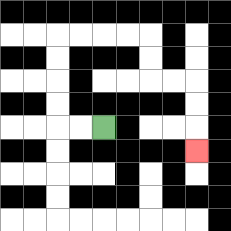{'start': '[4, 5]', 'end': '[8, 6]', 'path_directions': 'L,L,U,U,U,U,R,R,R,R,D,D,R,R,D,D,D', 'path_coordinates': '[[4, 5], [3, 5], [2, 5], [2, 4], [2, 3], [2, 2], [2, 1], [3, 1], [4, 1], [5, 1], [6, 1], [6, 2], [6, 3], [7, 3], [8, 3], [8, 4], [8, 5], [8, 6]]'}